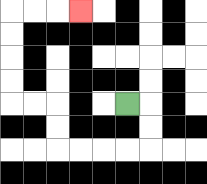{'start': '[5, 4]', 'end': '[3, 0]', 'path_directions': 'R,D,D,L,L,L,L,U,U,L,L,U,U,U,U,R,R,R', 'path_coordinates': '[[5, 4], [6, 4], [6, 5], [6, 6], [5, 6], [4, 6], [3, 6], [2, 6], [2, 5], [2, 4], [1, 4], [0, 4], [0, 3], [0, 2], [0, 1], [0, 0], [1, 0], [2, 0], [3, 0]]'}